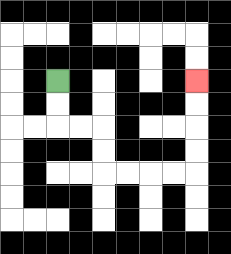{'start': '[2, 3]', 'end': '[8, 3]', 'path_directions': 'D,D,R,R,D,D,R,R,R,R,U,U,U,U', 'path_coordinates': '[[2, 3], [2, 4], [2, 5], [3, 5], [4, 5], [4, 6], [4, 7], [5, 7], [6, 7], [7, 7], [8, 7], [8, 6], [8, 5], [8, 4], [8, 3]]'}